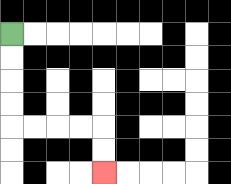{'start': '[0, 1]', 'end': '[4, 7]', 'path_directions': 'D,D,D,D,R,R,R,R,D,D', 'path_coordinates': '[[0, 1], [0, 2], [0, 3], [0, 4], [0, 5], [1, 5], [2, 5], [3, 5], [4, 5], [4, 6], [4, 7]]'}